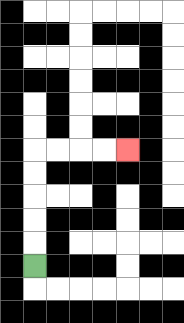{'start': '[1, 11]', 'end': '[5, 6]', 'path_directions': 'U,U,U,U,U,R,R,R,R', 'path_coordinates': '[[1, 11], [1, 10], [1, 9], [1, 8], [1, 7], [1, 6], [2, 6], [3, 6], [4, 6], [5, 6]]'}